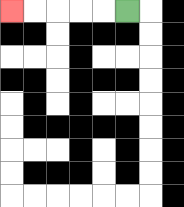{'start': '[5, 0]', 'end': '[0, 0]', 'path_directions': 'L,L,L,L,L', 'path_coordinates': '[[5, 0], [4, 0], [3, 0], [2, 0], [1, 0], [0, 0]]'}